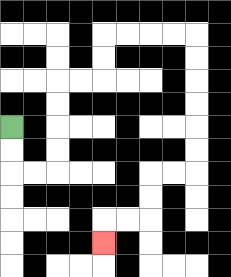{'start': '[0, 5]', 'end': '[4, 10]', 'path_directions': 'D,D,R,R,U,U,U,U,R,R,U,U,R,R,R,R,D,D,D,D,D,D,L,L,D,D,L,L,D', 'path_coordinates': '[[0, 5], [0, 6], [0, 7], [1, 7], [2, 7], [2, 6], [2, 5], [2, 4], [2, 3], [3, 3], [4, 3], [4, 2], [4, 1], [5, 1], [6, 1], [7, 1], [8, 1], [8, 2], [8, 3], [8, 4], [8, 5], [8, 6], [8, 7], [7, 7], [6, 7], [6, 8], [6, 9], [5, 9], [4, 9], [4, 10]]'}